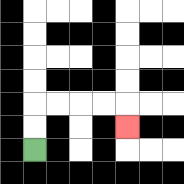{'start': '[1, 6]', 'end': '[5, 5]', 'path_directions': 'U,U,R,R,R,R,D', 'path_coordinates': '[[1, 6], [1, 5], [1, 4], [2, 4], [3, 4], [4, 4], [5, 4], [5, 5]]'}